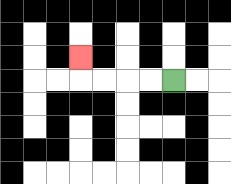{'start': '[7, 3]', 'end': '[3, 2]', 'path_directions': 'L,L,L,L,U', 'path_coordinates': '[[7, 3], [6, 3], [5, 3], [4, 3], [3, 3], [3, 2]]'}